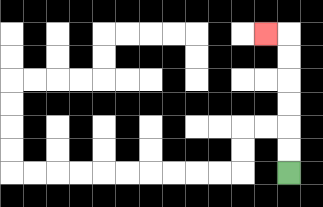{'start': '[12, 7]', 'end': '[11, 1]', 'path_directions': 'U,U,U,U,U,U,L', 'path_coordinates': '[[12, 7], [12, 6], [12, 5], [12, 4], [12, 3], [12, 2], [12, 1], [11, 1]]'}